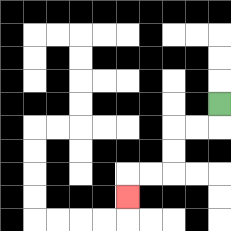{'start': '[9, 4]', 'end': '[5, 8]', 'path_directions': 'D,L,L,D,D,L,L,D', 'path_coordinates': '[[9, 4], [9, 5], [8, 5], [7, 5], [7, 6], [7, 7], [6, 7], [5, 7], [5, 8]]'}